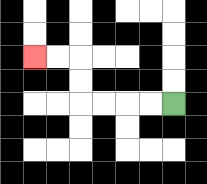{'start': '[7, 4]', 'end': '[1, 2]', 'path_directions': 'L,L,L,L,U,U,L,L', 'path_coordinates': '[[7, 4], [6, 4], [5, 4], [4, 4], [3, 4], [3, 3], [3, 2], [2, 2], [1, 2]]'}